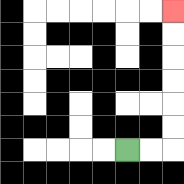{'start': '[5, 6]', 'end': '[7, 0]', 'path_directions': 'R,R,U,U,U,U,U,U', 'path_coordinates': '[[5, 6], [6, 6], [7, 6], [7, 5], [7, 4], [7, 3], [7, 2], [7, 1], [7, 0]]'}